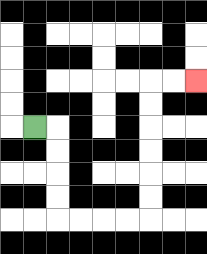{'start': '[1, 5]', 'end': '[8, 3]', 'path_directions': 'R,D,D,D,D,R,R,R,R,U,U,U,U,U,U,R,R', 'path_coordinates': '[[1, 5], [2, 5], [2, 6], [2, 7], [2, 8], [2, 9], [3, 9], [4, 9], [5, 9], [6, 9], [6, 8], [6, 7], [6, 6], [6, 5], [6, 4], [6, 3], [7, 3], [8, 3]]'}